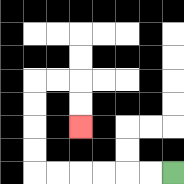{'start': '[7, 7]', 'end': '[3, 5]', 'path_directions': 'L,L,L,L,L,L,U,U,U,U,R,R,D,D', 'path_coordinates': '[[7, 7], [6, 7], [5, 7], [4, 7], [3, 7], [2, 7], [1, 7], [1, 6], [1, 5], [1, 4], [1, 3], [2, 3], [3, 3], [3, 4], [3, 5]]'}